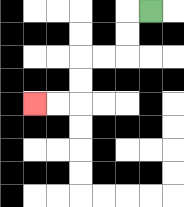{'start': '[6, 0]', 'end': '[1, 4]', 'path_directions': 'L,D,D,L,L,D,D,L,L', 'path_coordinates': '[[6, 0], [5, 0], [5, 1], [5, 2], [4, 2], [3, 2], [3, 3], [3, 4], [2, 4], [1, 4]]'}